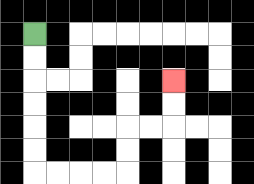{'start': '[1, 1]', 'end': '[7, 3]', 'path_directions': 'D,D,D,D,D,D,R,R,R,R,U,U,R,R,U,U', 'path_coordinates': '[[1, 1], [1, 2], [1, 3], [1, 4], [1, 5], [1, 6], [1, 7], [2, 7], [3, 7], [4, 7], [5, 7], [5, 6], [5, 5], [6, 5], [7, 5], [7, 4], [7, 3]]'}